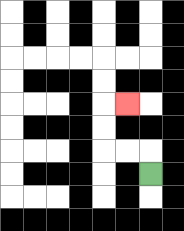{'start': '[6, 7]', 'end': '[5, 4]', 'path_directions': 'U,L,L,U,U,R', 'path_coordinates': '[[6, 7], [6, 6], [5, 6], [4, 6], [4, 5], [4, 4], [5, 4]]'}